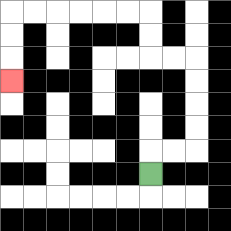{'start': '[6, 7]', 'end': '[0, 3]', 'path_directions': 'U,R,R,U,U,U,U,L,L,U,U,L,L,L,L,L,L,D,D,D', 'path_coordinates': '[[6, 7], [6, 6], [7, 6], [8, 6], [8, 5], [8, 4], [8, 3], [8, 2], [7, 2], [6, 2], [6, 1], [6, 0], [5, 0], [4, 0], [3, 0], [2, 0], [1, 0], [0, 0], [0, 1], [0, 2], [0, 3]]'}